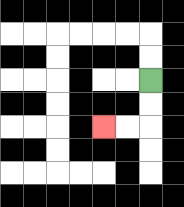{'start': '[6, 3]', 'end': '[4, 5]', 'path_directions': 'D,D,L,L', 'path_coordinates': '[[6, 3], [6, 4], [6, 5], [5, 5], [4, 5]]'}